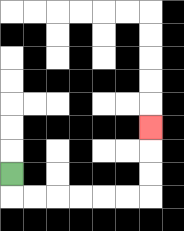{'start': '[0, 7]', 'end': '[6, 5]', 'path_directions': 'D,R,R,R,R,R,R,U,U,U', 'path_coordinates': '[[0, 7], [0, 8], [1, 8], [2, 8], [3, 8], [4, 8], [5, 8], [6, 8], [6, 7], [6, 6], [6, 5]]'}